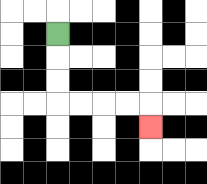{'start': '[2, 1]', 'end': '[6, 5]', 'path_directions': 'D,D,D,R,R,R,R,D', 'path_coordinates': '[[2, 1], [2, 2], [2, 3], [2, 4], [3, 4], [4, 4], [5, 4], [6, 4], [6, 5]]'}